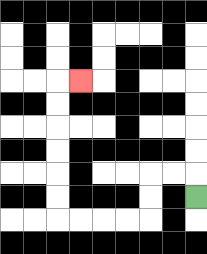{'start': '[8, 8]', 'end': '[3, 3]', 'path_directions': 'U,L,L,D,D,L,L,L,L,U,U,U,U,U,U,R', 'path_coordinates': '[[8, 8], [8, 7], [7, 7], [6, 7], [6, 8], [6, 9], [5, 9], [4, 9], [3, 9], [2, 9], [2, 8], [2, 7], [2, 6], [2, 5], [2, 4], [2, 3], [3, 3]]'}